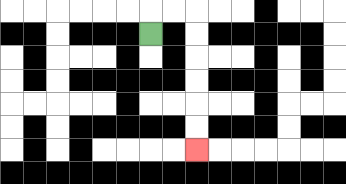{'start': '[6, 1]', 'end': '[8, 6]', 'path_directions': 'U,R,R,D,D,D,D,D,D', 'path_coordinates': '[[6, 1], [6, 0], [7, 0], [8, 0], [8, 1], [8, 2], [8, 3], [8, 4], [8, 5], [8, 6]]'}